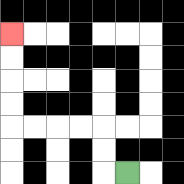{'start': '[5, 7]', 'end': '[0, 1]', 'path_directions': 'L,U,U,L,L,L,L,U,U,U,U', 'path_coordinates': '[[5, 7], [4, 7], [4, 6], [4, 5], [3, 5], [2, 5], [1, 5], [0, 5], [0, 4], [0, 3], [0, 2], [0, 1]]'}